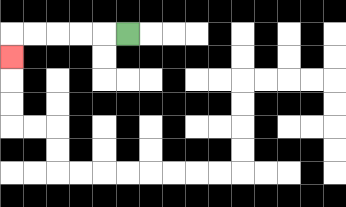{'start': '[5, 1]', 'end': '[0, 2]', 'path_directions': 'L,L,L,L,L,D', 'path_coordinates': '[[5, 1], [4, 1], [3, 1], [2, 1], [1, 1], [0, 1], [0, 2]]'}